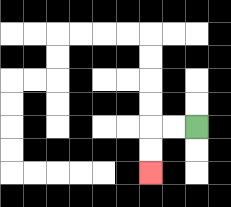{'start': '[8, 5]', 'end': '[6, 7]', 'path_directions': 'L,L,D,D', 'path_coordinates': '[[8, 5], [7, 5], [6, 5], [6, 6], [6, 7]]'}